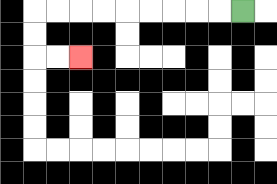{'start': '[10, 0]', 'end': '[3, 2]', 'path_directions': 'L,L,L,L,L,L,L,L,L,D,D,R,R', 'path_coordinates': '[[10, 0], [9, 0], [8, 0], [7, 0], [6, 0], [5, 0], [4, 0], [3, 0], [2, 0], [1, 0], [1, 1], [1, 2], [2, 2], [3, 2]]'}